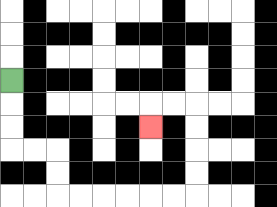{'start': '[0, 3]', 'end': '[6, 5]', 'path_directions': 'D,D,D,R,R,D,D,R,R,R,R,R,R,U,U,U,U,L,L,D', 'path_coordinates': '[[0, 3], [0, 4], [0, 5], [0, 6], [1, 6], [2, 6], [2, 7], [2, 8], [3, 8], [4, 8], [5, 8], [6, 8], [7, 8], [8, 8], [8, 7], [8, 6], [8, 5], [8, 4], [7, 4], [6, 4], [6, 5]]'}